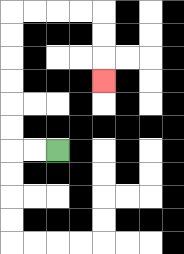{'start': '[2, 6]', 'end': '[4, 3]', 'path_directions': 'L,L,U,U,U,U,U,U,R,R,R,R,D,D,D', 'path_coordinates': '[[2, 6], [1, 6], [0, 6], [0, 5], [0, 4], [0, 3], [0, 2], [0, 1], [0, 0], [1, 0], [2, 0], [3, 0], [4, 0], [4, 1], [4, 2], [4, 3]]'}